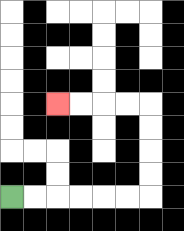{'start': '[0, 8]', 'end': '[2, 4]', 'path_directions': 'R,R,R,R,R,R,U,U,U,U,L,L,L,L', 'path_coordinates': '[[0, 8], [1, 8], [2, 8], [3, 8], [4, 8], [5, 8], [6, 8], [6, 7], [6, 6], [6, 5], [6, 4], [5, 4], [4, 4], [3, 4], [2, 4]]'}